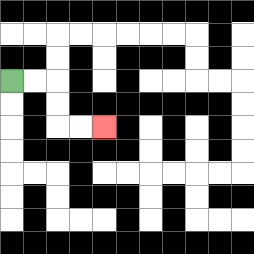{'start': '[0, 3]', 'end': '[4, 5]', 'path_directions': 'R,R,D,D,R,R', 'path_coordinates': '[[0, 3], [1, 3], [2, 3], [2, 4], [2, 5], [3, 5], [4, 5]]'}